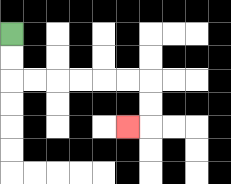{'start': '[0, 1]', 'end': '[5, 5]', 'path_directions': 'D,D,R,R,R,R,R,R,D,D,L', 'path_coordinates': '[[0, 1], [0, 2], [0, 3], [1, 3], [2, 3], [3, 3], [4, 3], [5, 3], [6, 3], [6, 4], [6, 5], [5, 5]]'}